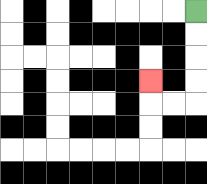{'start': '[8, 0]', 'end': '[6, 3]', 'path_directions': 'D,D,D,D,L,L,U', 'path_coordinates': '[[8, 0], [8, 1], [8, 2], [8, 3], [8, 4], [7, 4], [6, 4], [6, 3]]'}